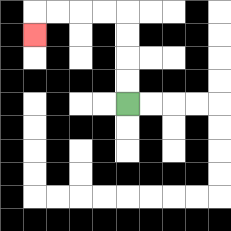{'start': '[5, 4]', 'end': '[1, 1]', 'path_directions': 'U,U,U,U,L,L,L,L,D', 'path_coordinates': '[[5, 4], [5, 3], [5, 2], [5, 1], [5, 0], [4, 0], [3, 0], [2, 0], [1, 0], [1, 1]]'}